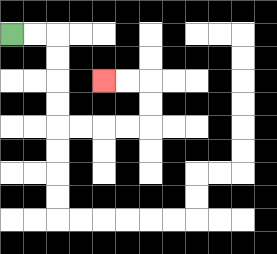{'start': '[0, 1]', 'end': '[4, 3]', 'path_directions': 'R,R,D,D,D,D,R,R,R,R,U,U,L,L', 'path_coordinates': '[[0, 1], [1, 1], [2, 1], [2, 2], [2, 3], [2, 4], [2, 5], [3, 5], [4, 5], [5, 5], [6, 5], [6, 4], [6, 3], [5, 3], [4, 3]]'}